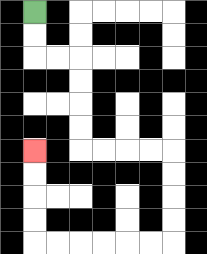{'start': '[1, 0]', 'end': '[1, 6]', 'path_directions': 'D,D,R,R,D,D,D,D,R,R,R,R,D,D,D,D,L,L,L,L,L,L,U,U,U,U', 'path_coordinates': '[[1, 0], [1, 1], [1, 2], [2, 2], [3, 2], [3, 3], [3, 4], [3, 5], [3, 6], [4, 6], [5, 6], [6, 6], [7, 6], [7, 7], [7, 8], [7, 9], [7, 10], [6, 10], [5, 10], [4, 10], [3, 10], [2, 10], [1, 10], [1, 9], [1, 8], [1, 7], [1, 6]]'}